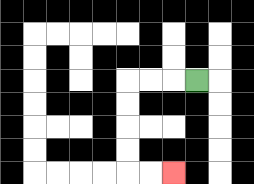{'start': '[8, 3]', 'end': '[7, 7]', 'path_directions': 'L,L,L,D,D,D,D,R,R', 'path_coordinates': '[[8, 3], [7, 3], [6, 3], [5, 3], [5, 4], [5, 5], [5, 6], [5, 7], [6, 7], [7, 7]]'}